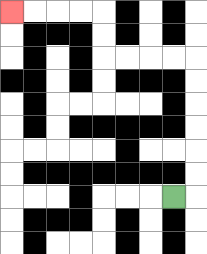{'start': '[7, 8]', 'end': '[0, 0]', 'path_directions': 'R,U,U,U,U,U,U,L,L,L,L,U,U,L,L,L,L', 'path_coordinates': '[[7, 8], [8, 8], [8, 7], [8, 6], [8, 5], [8, 4], [8, 3], [8, 2], [7, 2], [6, 2], [5, 2], [4, 2], [4, 1], [4, 0], [3, 0], [2, 0], [1, 0], [0, 0]]'}